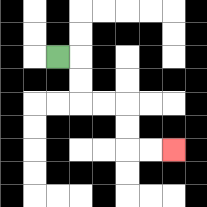{'start': '[2, 2]', 'end': '[7, 6]', 'path_directions': 'R,D,D,R,R,D,D,R,R', 'path_coordinates': '[[2, 2], [3, 2], [3, 3], [3, 4], [4, 4], [5, 4], [5, 5], [5, 6], [6, 6], [7, 6]]'}